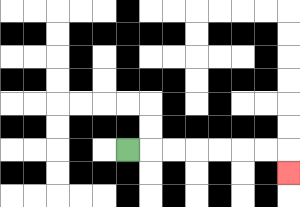{'start': '[5, 6]', 'end': '[12, 7]', 'path_directions': 'R,R,R,R,R,R,R,D', 'path_coordinates': '[[5, 6], [6, 6], [7, 6], [8, 6], [9, 6], [10, 6], [11, 6], [12, 6], [12, 7]]'}